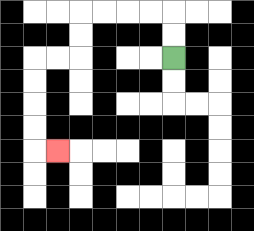{'start': '[7, 2]', 'end': '[2, 6]', 'path_directions': 'U,U,L,L,L,L,D,D,L,L,D,D,D,D,R', 'path_coordinates': '[[7, 2], [7, 1], [7, 0], [6, 0], [5, 0], [4, 0], [3, 0], [3, 1], [3, 2], [2, 2], [1, 2], [1, 3], [1, 4], [1, 5], [1, 6], [2, 6]]'}